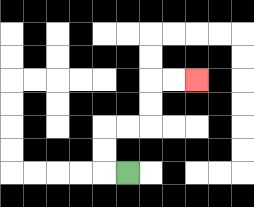{'start': '[5, 7]', 'end': '[8, 3]', 'path_directions': 'L,U,U,R,R,U,U,R,R', 'path_coordinates': '[[5, 7], [4, 7], [4, 6], [4, 5], [5, 5], [6, 5], [6, 4], [6, 3], [7, 3], [8, 3]]'}